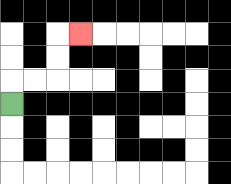{'start': '[0, 4]', 'end': '[3, 1]', 'path_directions': 'U,R,R,U,U,R', 'path_coordinates': '[[0, 4], [0, 3], [1, 3], [2, 3], [2, 2], [2, 1], [3, 1]]'}